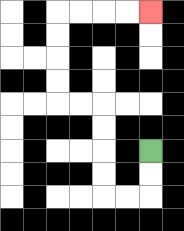{'start': '[6, 6]', 'end': '[6, 0]', 'path_directions': 'D,D,L,L,U,U,U,U,L,L,U,U,U,U,R,R,R,R', 'path_coordinates': '[[6, 6], [6, 7], [6, 8], [5, 8], [4, 8], [4, 7], [4, 6], [4, 5], [4, 4], [3, 4], [2, 4], [2, 3], [2, 2], [2, 1], [2, 0], [3, 0], [4, 0], [5, 0], [6, 0]]'}